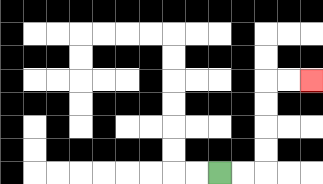{'start': '[9, 7]', 'end': '[13, 3]', 'path_directions': 'R,R,U,U,U,U,R,R', 'path_coordinates': '[[9, 7], [10, 7], [11, 7], [11, 6], [11, 5], [11, 4], [11, 3], [12, 3], [13, 3]]'}